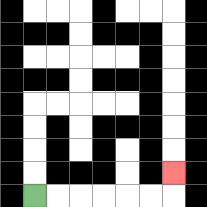{'start': '[1, 8]', 'end': '[7, 7]', 'path_directions': 'R,R,R,R,R,R,U', 'path_coordinates': '[[1, 8], [2, 8], [3, 8], [4, 8], [5, 8], [6, 8], [7, 8], [7, 7]]'}